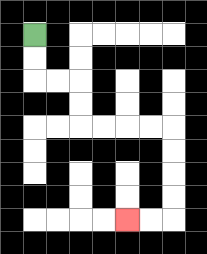{'start': '[1, 1]', 'end': '[5, 9]', 'path_directions': 'D,D,R,R,D,D,R,R,R,R,D,D,D,D,L,L', 'path_coordinates': '[[1, 1], [1, 2], [1, 3], [2, 3], [3, 3], [3, 4], [3, 5], [4, 5], [5, 5], [6, 5], [7, 5], [7, 6], [7, 7], [7, 8], [7, 9], [6, 9], [5, 9]]'}